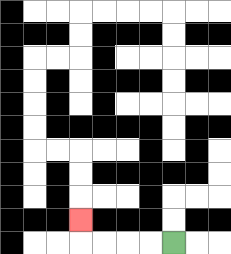{'start': '[7, 10]', 'end': '[3, 9]', 'path_directions': 'L,L,L,L,U', 'path_coordinates': '[[7, 10], [6, 10], [5, 10], [4, 10], [3, 10], [3, 9]]'}